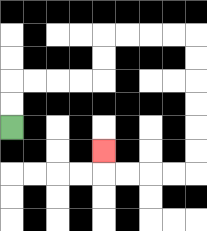{'start': '[0, 5]', 'end': '[4, 6]', 'path_directions': 'U,U,R,R,R,R,U,U,R,R,R,R,D,D,D,D,D,D,L,L,L,L,U', 'path_coordinates': '[[0, 5], [0, 4], [0, 3], [1, 3], [2, 3], [3, 3], [4, 3], [4, 2], [4, 1], [5, 1], [6, 1], [7, 1], [8, 1], [8, 2], [8, 3], [8, 4], [8, 5], [8, 6], [8, 7], [7, 7], [6, 7], [5, 7], [4, 7], [4, 6]]'}